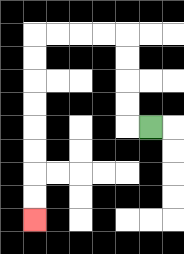{'start': '[6, 5]', 'end': '[1, 9]', 'path_directions': 'L,U,U,U,U,L,L,L,L,D,D,D,D,D,D,D,D', 'path_coordinates': '[[6, 5], [5, 5], [5, 4], [5, 3], [5, 2], [5, 1], [4, 1], [3, 1], [2, 1], [1, 1], [1, 2], [1, 3], [1, 4], [1, 5], [1, 6], [1, 7], [1, 8], [1, 9]]'}